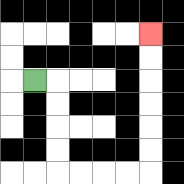{'start': '[1, 3]', 'end': '[6, 1]', 'path_directions': 'R,D,D,D,D,R,R,R,R,U,U,U,U,U,U', 'path_coordinates': '[[1, 3], [2, 3], [2, 4], [2, 5], [2, 6], [2, 7], [3, 7], [4, 7], [5, 7], [6, 7], [6, 6], [6, 5], [6, 4], [6, 3], [6, 2], [6, 1]]'}